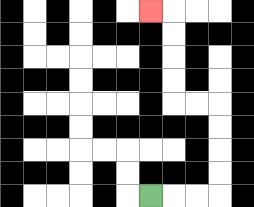{'start': '[6, 8]', 'end': '[6, 0]', 'path_directions': 'R,R,R,U,U,U,U,L,L,U,U,U,U,L', 'path_coordinates': '[[6, 8], [7, 8], [8, 8], [9, 8], [9, 7], [9, 6], [9, 5], [9, 4], [8, 4], [7, 4], [7, 3], [7, 2], [7, 1], [7, 0], [6, 0]]'}